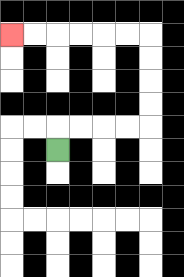{'start': '[2, 6]', 'end': '[0, 1]', 'path_directions': 'U,R,R,R,R,U,U,U,U,L,L,L,L,L,L', 'path_coordinates': '[[2, 6], [2, 5], [3, 5], [4, 5], [5, 5], [6, 5], [6, 4], [6, 3], [6, 2], [6, 1], [5, 1], [4, 1], [3, 1], [2, 1], [1, 1], [0, 1]]'}